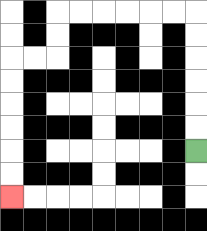{'start': '[8, 6]', 'end': '[0, 8]', 'path_directions': 'U,U,U,U,U,U,L,L,L,L,L,L,D,D,L,L,D,D,D,D,D,D', 'path_coordinates': '[[8, 6], [8, 5], [8, 4], [8, 3], [8, 2], [8, 1], [8, 0], [7, 0], [6, 0], [5, 0], [4, 0], [3, 0], [2, 0], [2, 1], [2, 2], [1, 2], [0, 2], [0, 3], [0, 4], [0, 5], [0, 6], [0, 7], [0, 8]]'}